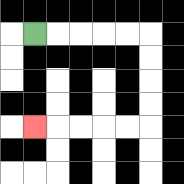{'start': '[1, 1]', 'end': '[1, 5]', 'path_directions': 'R,R,R,R,R,D,D,D,D,L,L,L,L,L', 'path_coordinates': '[[1, 1], [2, 1], [3, 1], [4, 1], [5, 1], [6, 1], [6, 2], [6, 3], [6, 4], [6, 5], [5, 5], [4, 5], [3, 5], [2, 5], [1, 5]]'}